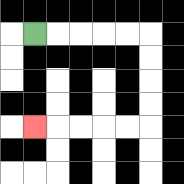{'start': '[1, 1]', 'end': '[1, 5]', 'path_directions': 'R,R,R,R,R,D,D,D,D,L,L,L,L,L', 'path_coordinates': '[[1, 1], [2, 1], [3, 1], [4, 1], [5, 1], [6, 1], [6, 2], [6, 3], [6, 4], [6, 5], [5, 5], [4, 5], [3, 5], [2, 5], [1, 5]]'}